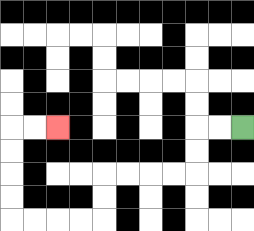{'start': '[10, 5]', 'end': '[2, 5]', 'path_directions': 'L,L,D,D,L,L,L,L,D,D,L,L,L,L,U,U,U,U,R,R', 'path_coordinates': '[[10, 5], [9, 5], [8, 5], [8, 6], [8, 7], [7, 7], [6, 7], [5, 7], [4, 7], [4, 8], [4, 9], [3, 9], [2, 9], [1, 9], [0, 9], [0, 8], [0, 7], [0, 6], [0, 5], [1, 5], [2, 5]]'}